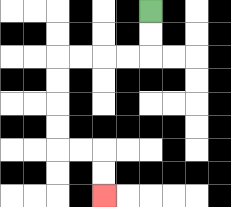{'start': '[6, 0]', 'end': '[4, 8]', 'path_directions': 'D,D,L,L,L,L,D,D,D,D,R,R,D,D', 'path_coordinates': '[[6, 0], [6, 1], [6, 2], [5, 2], [4, 2], [3, 2], [2, 2], [2, 3], [2, 4], [2, 5], [2, 6], [3, 6], [4, 6], [4, 7], [4, 8]]'}